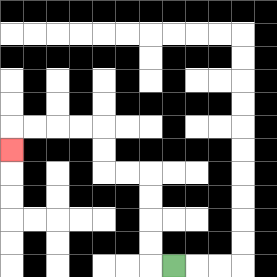{'start': '[7, 11]', 'end': '[0, 6]', 'path_directions': 'L,U,U,U,U,L,L,U,U,L,L,L,L,D', 'path_coordinates': '[[7, 11], [6, 11], [6, 10], [6, 9], [6, 8], [6, 7], [5, 7], [4, 7], [4, 6], [4, 5], [3, 5], [2, 5], [1, 5], [0, 5], [0, 6]]'}